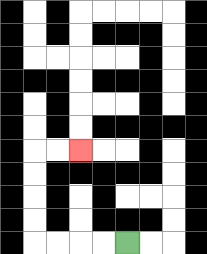{'start': '[5, 10]', 'end': '[3, 6]', 'path_directions': 'L,L,L,L,U,U,U,U,R,R', 'path_coordinates': '[[5, 10], [4, 10], [3, 10], [2, 10], [1, 10], [1, 9], [1, 8], [1, 7], [1, 6], [2, 6], [3, 6]]'}